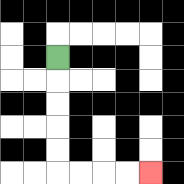{'start': '[2, 2]', 'end': '[6, 7]', 'path_directions': 'D,D,D,D,D,R,R,R,R', 'path_coordinates': '[[2, 2], [2, 3], [2, 4], [2, 5], [2, 6], [2, 7], [3, 7], [4, 7], [5, 7], [6, 7]]'}